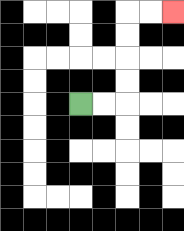{'start': '[3, 4]', 'end': '[7, 0]', 'path_directions': 'R,R,U,U,U,U,R,R', 'path_coordinates': '[[3, 4], [4, 4], [5, 4], [5, 3], [5, 2], [5, 1], [5, 0], [6, 0], [7, 0]]'}